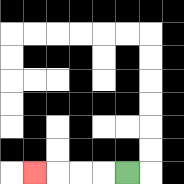{'start': '[5, 7]', 'end': '[1, 7]', 'path_directions': 'L,L,L,L', 'path_coordinates': '[[5, 7], [4, 7], [3, 7], [2, 7], [1, 7]]'}